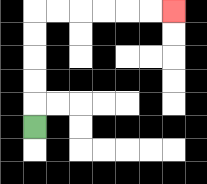{'start': '[1, 5]', 'end': '[7, 0]', 'path_directions': 'U,U,U,U,U,R,R,R,R,R,R', 'path_coordinates': '[[1, 5], [1, 4], [1, 3], [1, 2], [1, 1], [1, 0], [2, 0], [3, 0], [4, 0], [5, 0], [6, 0], [7, 0]]'}